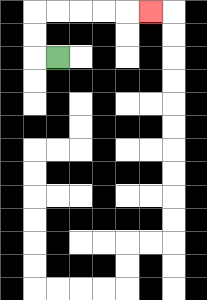{'start': '[2, 2]', 'end': '[6, 0]', 'path_directions': 'L,U,U,R,R,R,R,R', 'path_coordinates': '[[2, 2], [1, 2], [1, 1], [1, 0], [2, 0], [3, 0], [4, 0], [5, 0], [6, 0]]'}